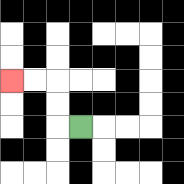{'start': '[3, 5]', 'end': '[0, 3]', 'path_directions': 'L,U,U,L,L', 'path_coordinates': '[[3, 5], [2, 5], [2, 4], [2, 3], [1, 3], [0, 3]]'}